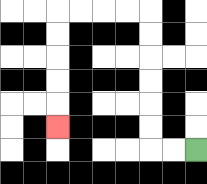{'start': '[8, 6]', 'end': '[2, 5]', 'path_directions': 'L,L,U,U,U,U,U,U,L,L,L,L,D,D,D,D,D', 'path_coordinates': '[[8, 6], [7, 6], [6, 6], [6, 5], [6, 4], [6, 3], [6, 2], [6, 1], [6, 0], [5, 0], [4, 0], [3, 0], [2, 0], [2, 1], [2, 2], [2, 3], [2, 4], [2, 5]]'}